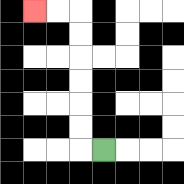{'start': '[4, 6]', 'end': '[1, 0]', 'path_directions': 'L,U,U,U,U,U,U,L,L', 'path_coordinates': '[[4, 6], [3, 6], [3, 5], [3, 4], [3, 3], [3, 2], [3, 1], [3, 0], [2, 0], [1, 0]]'}